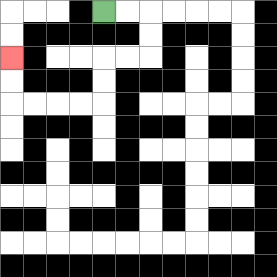{'start': '[4, 0]', 'end': '[0, 2]', 'path_directions': 'R,R,D,D,L,L,D,D,L,L,L,L,U,U', 'path_coordinates': '[[4, 0], [5, 0], [6, 0], [6, 1], [6, 2], [5, 2], [4, 2], [4, 3], [4, 4], [3, 4], [2, 4], [1, 4], [0, 4], [0, 3], [0, 2]]'}